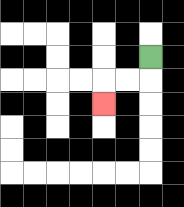{'start': '[6, 2]', 'end': '[4, 4]', 'path_directions': 'D,L,L,D', 'path_coordinates': '[[6, 2], [6, 3], [5, 3], [4, 3], [4, 4]]'}